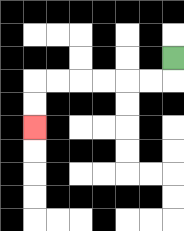{'start': '[7, 2]', 'end': '[1, 5]', 'path_directions': 'D,L,L,L,L,L,L,D,D', 'path_coordinates': '[[7, 2], [7, 3], [6, 3], [5, 3], [4, 3], [3, 3], [2, 3], [1, 3], [1, 4], [1, 5]]'}